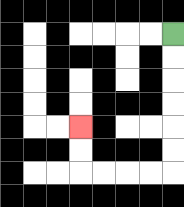{'start': '[7, 1]', 'end': '[3, 5]', 'path_directions': 'D,D,D,D,D,D,L,L,L,L,U,U', 'path_coordinates': '[[7, 1], [7, 2], [7, 3], [7, 4], [7, 5], [7, 6], [7, 7], [6, 7], [5, 7], [4, 7], [3, 7], [3, 6], [3, 5]]'}